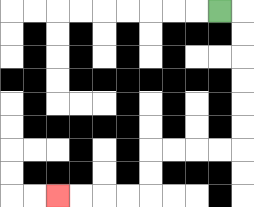{'start': '[9, 0]', 'end': '[2, 8]', 'path_directions': 'R,D,D,D,D,D,D,L,L,L,L,D,D,L,L,L,L', 'path_coordinates': '[[9, 0], [10, 0], [10, 1], [10, 2], [10, 3], [10, 4], [10, 5], [10, 6], [9, 6], [8, 6], [7, 6], [6, 6], [6, 7], [6, 8], [5, 8], [4, 8], [3, 8], [2, 8]]'}